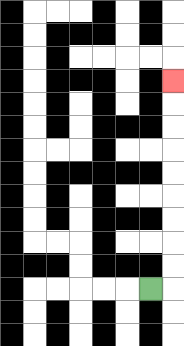{'start': '[6, 12]', 'end': '[7, 3]', 'path_directions': 'R,U,U,U,U,U,U,U,U,U', 'path_coordinates': '[[6, 12], [7, 12], [7, 11], [7, 10], [7, 9], [7, 8], [7, 7], [7, 6], [7, 5], [7, 4], [7, 3]]'}